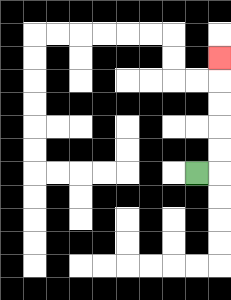{'start': '[8, 7]', 'end': '[9, 2]', 'path_directions': 'R,U,U,U,U,U', 'path_coordinates': '[[8, 7], [9, 7], [9, 6], [9, 5], [9, 4], [9, 3], [9, 2]]'}